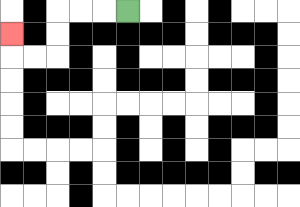{'start': '[5, 0]', 'end': '[0, 1]', 'path_directions': 'L,L,L,D,D,L,L,U', 'path_coordinates': '[[5, 0], [4, 0], [3, 0], [2, 0], [2, 1], [2, 2], [1, 2], [0, 2], [0, 1]]'}